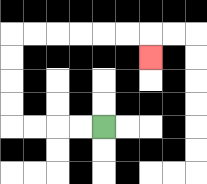{'start': '[4, 5]', 'end': '[6, 2]', 'path_directions': 'L,L,L,L,U,U,U,U,R,R,R,R,R,R,D', 'path_coordinates': '[[4, 5], [3, 5], [2, 5], [1, 5], [0, 5], [0, 4], [0, 3], [0, 2], [0, 1], [1, 1], [2, 1], [3, 1], [4, 1], [5, 1], [6, 1], [6, 2]]'}